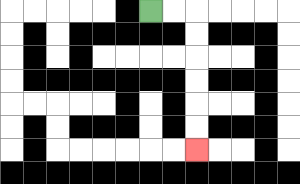{'start': '[6, 0]', 'end': '[8, 6]', 'path_directions': 'R,R,D,D,D,D,D,D', 'path_coordinates': '[[6, 0], [7, 0], [8, 0], [8, 1], [8, 2], [8, 3], [8, 4], [8, 5], [8, 6]]'}